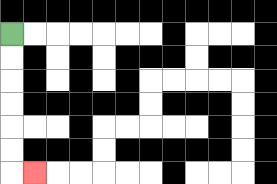{'start': '[0, 1]', 'end': '[1, 7]', 'path_directions': 'D,D,D,D,D,D,R', 'path_coordinates': '[[0, 1], [0, 2], [0, 3], [0, 4], [0, 5], [0, 6], [0, 7], [1, 7]]'}